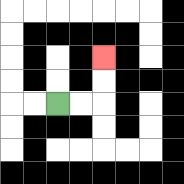{'start': '[2, 4]', 'end': '[4, 2]', 'path_directions': 'R,R,U,U', 'path_coordinates': '[[2, 4], [3, 4], [4, 4], [4, 3], [4, 2]]'}